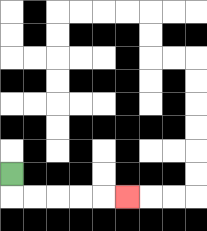{'start': '[0, 7]', 'end': '[5, 8]', 'path_directions': 'D,R,R,R,R,R', 'path_coordinates': '[[0, 7], [0, 8], [1, 8], [2, 8], [3, 8], [4, 8], [5, 8]]'}